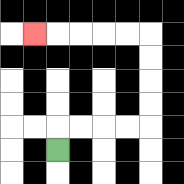{'start': '[2, 6]', 'end': '[1, 1]', 'path_directions': 'U,R,R,R,R,U,U,U,U,L,L,L,L,L', 'path_coordinates': '[[2, 6], [2, 5], [3, 5], [4, 5], [5, 5], [6, 5], [6, 4], [6, 3], [6, 2], [6, 1], [5, 1], [4, 1], [3, 1], [2, 1], [1, 1]]'}